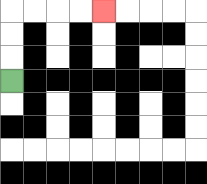{'start': '[0, 3]', 'end': '[4, 0]', 'path_directions': 'U,U,U,R,R,R,R', 'path_coordinates': '[[0, 3], [0, 2], [0, 1], [0, 0], [1, 0], [2, 0], [3, 0], [4, 0]]'}